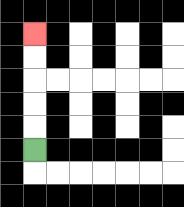{'start': '[1, 6]', 'end': '[1, 1]', 'path_directions': 'U,U,U,U,U', 'path_coordinates': '[[1, 6], [1, 5], [1, 4], [1, 3], [1, 2], [1, 1]]'}